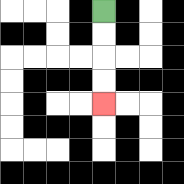{'start': '[4, 0]', 'end': '[4, 4]', 'path_directions': 'D,D,D,D', 'path_coordinates': '[[4, 0], [4, 1], [4, 2], [4, 3], [4, 4]]'}